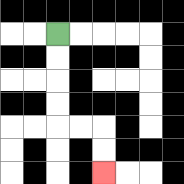{'start': '[2, 1]', 'end': '[4, 7]', 'path_directions': 'D,D,D,D,R,R,D,D', 'path_coordinates': '[[2, 1], [2, 2], [2, 3], [2, 4], [2, 5], [3, 5], [4, 5], [4, 6], [4, 7]]'}